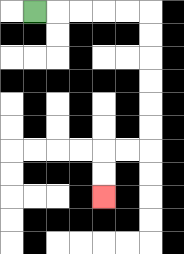{'start': '[1, 0]', 'end': '[4, 8]', 'path_directions': 'R,R,R,R,R,D,D,D,D,D,D,L,L,D,D', 'path_coordinates': '[[1, 0], [2, 0], [3, 0], [4, 0], [5, 0], [6, 0], [6, 1], [6, 2], [6, 3], [6, 4], [6, 5], [6, 6], [5, 6], [4, 6], [4, 7], [4, 8]]'}